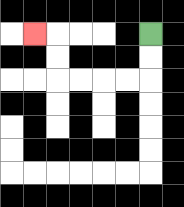{'start': '[6, 1]', 'end': '[1, 1]', 'path_directions': 'D,D,L,L,L,L,U,U,L', 'path_coordinates': '[[6, 1], [6, 2], [6, 3], [5, 3], [4, 3], [3, 3], [2, 3], [2, 2], [2, 1], [1, 1]]'}